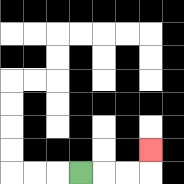{'start': '[3, 7]', 'end': '[6, 6]', 'path_directions': 'R,R,R,U', 'path_coordinates': '[[3, 7], [4, 7], [5, 7], [6, 7], [6, 6]]'}